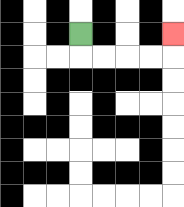{'start': '[3, 1]', 'end': '[7, 1]', 'path_directions': 'D,R,R,R,R,U', 'path_coordinates': '[[3, 1], [3, 2], [4, 2], [5, 2], [6, 2], [7, 2], [7, 1]]'}